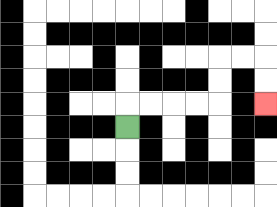{'start': '[5, 5]', 'end': '[11, 4]', 'path_directions': 'U,R,R,R,R,U,U,R,R,D,D', 'path_coordinates': '[[5, 5], [5, 4], [6, 4], [7, 4], [8, 4], [9, 4], [9, 3], [9, 2], [10, 2], [11, 2], [11, 3], [11, 4]]'}